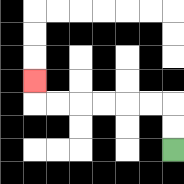{'start': '[7, 6]', 'end': '[1, 3]', 'path_directions': 'U,U,L,L,L,L,L,L,U', 'path_coordinates': '[[7, 6], [7, 5], [7, 4], [6, 4], [5, 4], [4, 4], [3, 4], [2, 4], [1, 4], [1, 3]]'}